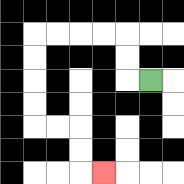{'start': '[6, 3]', 'end': '[4, 7]', 'path_directions': 'L,U,U,L,L,L,L,D,D,D,D,R,R,D,D,R', 'path_coordinates': '[[6, 3], [5, 3], [5, 2], [5, 1], [4, 1], [3, 1], [2, 1], [1, 1], [1, 2], [1, 3], [1, 4], [1, 5], [2, 5], [3, 5], [3, 6], [3, 7], [4, 7]]'}